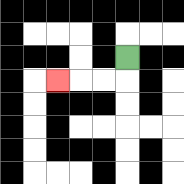{'start': '[5, 2]', 'end': '[2, 3]', 'path_directions': 'D,L,L,L', 'path_coordinates': '[[5, 2], [5, 3], [4, 3], [3, 3], [2, 3]]'}